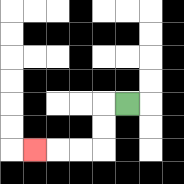{'start': '[5, 4]', 'end': '[1, 6]', 'path_directions': 'L,D,D,L,L,L', 'path_coordinates': '[[5, 4], [4, 4], [4, 5], [4, 6], [3, 6], [2, 6], [1, 6]]'}